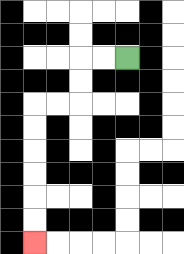{'start': '[5, 2]', 'end': '[1, 10]', 'path_directions': 'L,L,D,D,L,L,D,D,D,D,D,D', 'path_coordinates': '[[5, 2], [4, 2], [3, 2], [3, 3], [3, 4], [2, 4], [1, 4], [1, 5], [1, 6], [1, 7], [1, 8], [1, 9], [1, 10]]'}